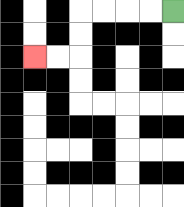{'start': '[7, 0]', 'end': '[1, 2]', 'path_directions': 'L,L,L,L,D,D,L,L', 'path_coordinates': '[[7, 0], [6, 0], [5, 0], [4, 0], [3, 0], [3, 1], [3, 2], [2, 2], [1, 2]]'}